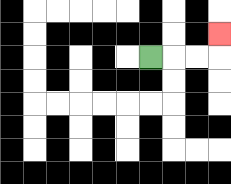{'start': '[6, 2]', 'end': '[9, 1]', 'path_directions': 'R,R,R,U', 'path_coordinates': '[[6, 2], [7, 2], [8, 2], [9, 2], [9, 1]]'}